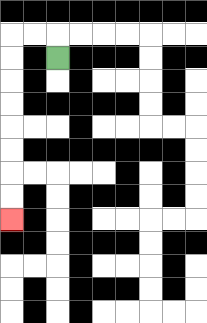{'start': '[2, 2]', 'end': '[0, 9]', 'path_directions': 'U,L,L,D,D,D,D,D,D,D,D', 'path_coordinates': '[[2, 2], [2, 1], [1, 1], [0, 1], [0, 2], [0, 3], [0, 4], [0, 5], [0, 6], [0, 7], [0, 8], [0, 9]]'}